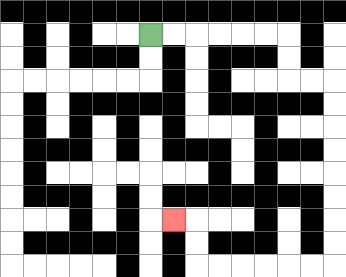{'start': '[6, 1]', 'end': '[7, 9]', 'path_directions': 'R,R,R,R,R,R,D,D,R,R,D,D,D,D,D,D,D,D,L,L,L,L,L,L,U,U,L', 'path_coordinates': '[[6, 1], [7, 1], [8, 1], [9, 1], [10, 1], [11, 1], [12, 1], [12, 2], [12, 3], [13, 3], [14, 3], [14, 4], [14, 5], [14, 6], [14, 7], [14, 8], [14, 9], [14, 10], [14, 11], [13, 11], [12, 11], [11, 11], [10, 11], [9, 11], [8, 11], [8, 10], [8, 9], [7, 9]]'}